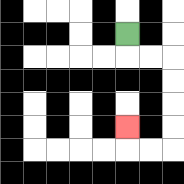{'start': '[5, 1]', 'end': '[5, 5]', 'path_directions': 'D,R,R,D,D,D,D,L,L,U', 'path_coordinates': '[[5, 1], [5, 2], [6, 2], [7, 2], [7, 3], [7, 4], [7, 5], [7, 6], [6, 6], [5, 6], [5, 5]]'}